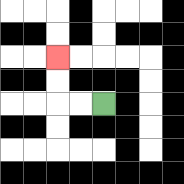{'start': '[4, 4]', 'end': '[2, 2]', 'path_directions': 'L,L,U,U', 'path_coordinates': '[[4, 4], [3, 4], [2, 4], [2, 3], [2, 2]]'}